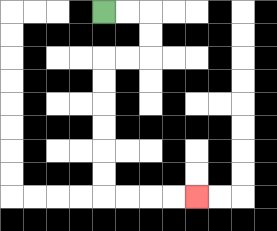{'start': '[4, 0]', 'end': '[8, 8]', 'path_directions': 'R,R,D,D,L,L,D,D,D,D,D,D,R,R,R,R', 'path_coordinates': '[[4, 0], [5, 0], [6, 0], [6, 1], [6, 2], [5, 2], [4, 2], [4, 3], [4, 4], [4, 5], [4, 6], [4, 7], [4, 8], [5, 8], [6, 8], [7, 8], [8, 8]]'}